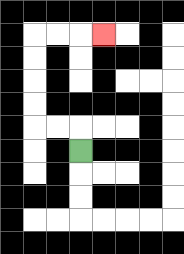{'start': '[3, 6]', 'end': '[4, 1]', 'path_directions': 'U,L,L,U,U,U,U,R,R,R', 'path_coordinates': '[[3, 6], [3, 5], [2, 5], [1, 5], [1, 4], [1, 3], [1, 2], [1, 1], [2, 1], [3, 1], [4, 1]]'}